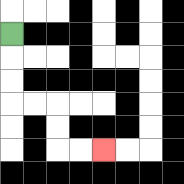{'start': '[0, 1]', 'end': '[4, 6]', 'path_directions': 'D,D,D,R,R,D,D,R,R', 'path_coordinates': '[[0, 1], [0, 2], [0, 3], [0, 4], [1, 4], [2, 4], [2, 5], [2, 6], [3, 6], [4, 6]]'}